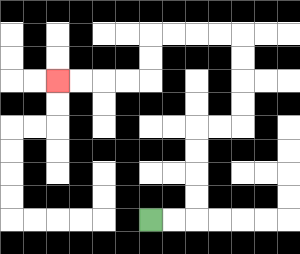{'start': '[6, 9]', 'end': '[2, 3]', 'path_directions': 'R,R,U,U,U,U,R,R,U,U,U,U,L,L,L,L,D,D,L,L,L,L', 'path_coordinates': '[[6, 9], [7, 9], [8, 9], [8, 8], [8, 7], [8, 6], [8, 5], [9, 5], [10, 5], [10, 4], [10, 3], [10, 2], [10, 1], [9, 1], [8, 1], [7, 1], [6, 1], [6, 2], [6, 3], [5, 3], [4, 3], [3, 3], [2, 3]]'}